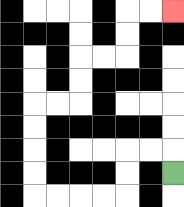{'start': '[7, 7]', 'end': '[7, 0]', 'path_directions': 'U,L,L,D,D,L,L,L,L,U,U,U,U,R,R,U,U,R,R,U,U,R,R', 'path_coordinates': '[[7, 7], [7, 6], [6, 6], [5, 6], [5, 7], [5, 8], [4, 8], [3, 8], [2, 8], [1, 8], [1, 7], [1, 6], [1, 5], [1, 4], [2, 4], [3, 4], [3, 3], [3, 2], [4, 2], [5, 2], [5, 1], [5, 0], [6, 0], [7, 0]]'}